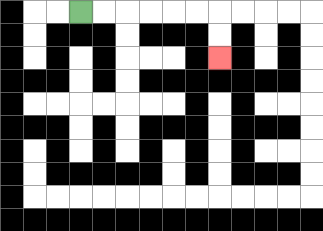{'start': '[3, 0]', 'end': '[9, 2]', 'path_directions': 'R,R,R,R,R,R,D,D', 'path_coordinates': '[[3, 0], [4, 0], [5, 0], [6, 0], [7, 0], [8, 0], [9, 0], [9, 1], [9, 2]]'}